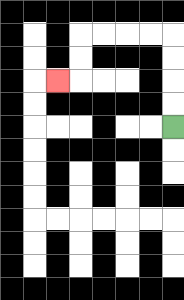{'start': '[7, 5]', 'end': '[2, 3]', 'path_directions': 'U,U,U,U,L,L,L,L,D,D,L', 'path_coordinates': '[[7, 5], [7, 4], [7, 3], [7, 2], [7, 1], [6, 1], [5, 1], [4, 1], [3, 1], [3, 2], [3, 3], [2, 3]]'}